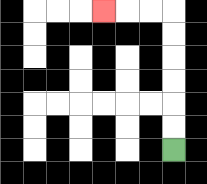{'start': '[7, 6]', 'end': '[4, 0]', 'path_directions': 'U,U,U,U,U,U,L,L,L', 'path_coordinates': '[[7, 6], [7, 5], [7, 4], [7, 3], [7, 2], [7, 1], [7, 0], [6, 0], [5, 0], [4, 0]]'}